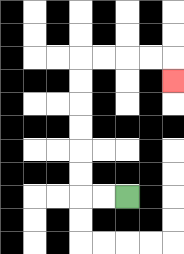{'start': '[5, 8]', 'end': '[7, 3]', 'path_directions': 'L,L,U,U,U,U,U,U,R,R,R,R,D', 'path_coordinates': '[[5, 8], [4, 8], [3, 8], [3, 7], [3, 6], [3, 5], [3, 4], [3, 3], [3, 2], [4, 2], [5, 2], [6, 2], [7, 2], [7, 3]]'}